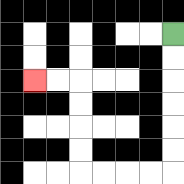{'start': '[7, 1]', 'end': '[1, 3]', 'path_directions': 'D,D,D,D,D,D,L,L,L,L,U,U,U,U,L,L', 'path_coordinates': '[[7, 1], [7, 2], [7, 3], [7, 4], [7, 5], [7, 6], [7, 7], [6, 7], [5, 7], [4, 7], [3, 7], [3, 6], [3, 5], [3, 4], [3, 3], [2, 3], [1, 3]]'}